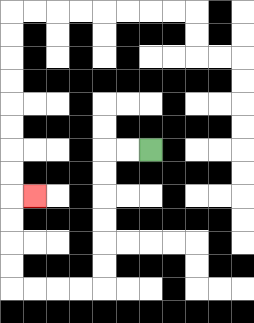{'start': '[6, 6]', 'end': '[1, 8]', 'path_directions': 'L,L,D,D,D,D,D,D,L,L,L,L,U,U,U,U,R', 'path_coordinates': '[[6, 6], [5, 6], [4, 6], [4, 7], [4, 8], [4, 9], [4, 10], [4, 11], [4, 12], [3, 12], [2, 12], [1, 12], [0, 12], [0, 11], [0, 10], [0, 9], [0, 8], [1, 8]]'}